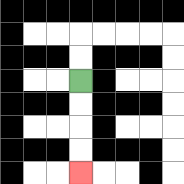{'start': '[3, 3]', 'end': '[3, 7]', 'path_directions': 'D,D,D,D', 'path_coordinates': '[[3, 3], [3, 4], [3, 5], [3, 6], [3, 7]]'}